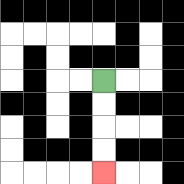{'start': '[4, 3]', 'end': '[4, 7]', 'path_directions': 'D,D,D,D', 'path_coordinates': '[[4, 3], [4, 4], [4, 5], [4, 6], [4, 7]]'}